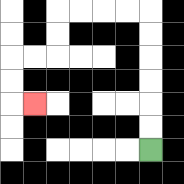{'start': '[6, 6]', 'end': '[1, 4]', 'path_directions': 'U,U,U,U,U,U,L,L,L,L,D,D,L,L,D,D,R', 'path_coordinates': '[[6, 6], [6, 5], [6, 4], [6, 3], [6, 2], [6, 1], [6, 0], [5, 0], [4, 0], [3, 0], [2, 0], [2, 1], [2, 2], [1, 2], [0, 2], [0, 3], [0, 4], [1, 4]]'}